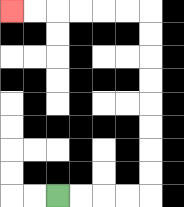{'start': '[2, 8]', 'end': '[0, 0]', 'path_directions': 'R,R,R,R,U,U,U,U,U,U,U,U,L,L,L,L,L,L', 'path_coordinates': '[[2, 8], [3, 8], [4, 8], [5, 8], [6, 8], [6, 7], [6, 6], [6, 5], [6, 4], [6, 3], [6, 2], [6, 1], [6, 0], [5, 0], [4, 0], [3, 0], [2, 0], [1, 0], [0, 0]]'}